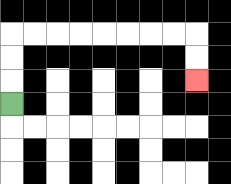{'start': '[0, 4]', 'end': '[8, 3]', 'path_directions': 'U,U,U,R,R,R,R,R,R,R,R,D,D', 'path_coordinates': '[[0, 4], [0, 3], [0, 2], [0, 1], [1, 1], [2, 1], [3, 1], [4, 1], [5, 1], [6, 1], [7, 1], [8, 1], [8, 2], [8, 3]]'}